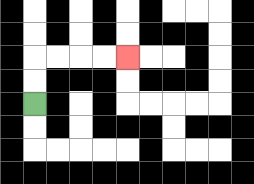{'start': '[1, 4]', 'end': '[5, 2]', 'path_directions': 'U,U,R,R,R,R', 'path_coordinates': '[[1, 4], [1, 3], [1, 2], [2, 2], [3, 2], [4, 2], [5, 2]]'}